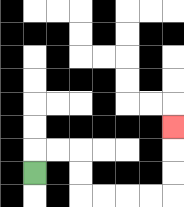{'start': '[1, 7]', 'end': '[7, 5]', 'path_directions': 'U,R,R,D,D,R,R,R,R,U,U,U', 'path_coordinates': '[[1, 7], [1, 6], [2, 6], [3, 6], [3, 7], [3, 8], [4, 8], [5, 8], [6, 8], [7, 8], [7, 7], [7, 6], [7, 5]]'}